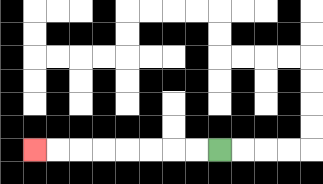{'start': '[9, 6]', 'end': '[1, 6]', 'path_directions': 'L,L,L,L,L,L,L,L', 'path_coordinates': '[[9, 6], [8, 6], [7, 6], [6, 6], [5, 6], [4, 6], [3, 6], [2, 6], [1, 6]]'}